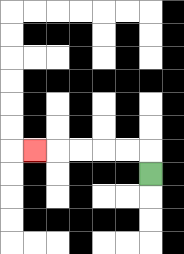{'start': '[6, 7]', 'end': '[1, 6]', 'path_directions': 'U,L,L,L,L,L', 'path_coordinates': '[[6, 7], [6, 6], [5, 6], [4, 6], [3, 6], [2, 6], [1, 6]]'}